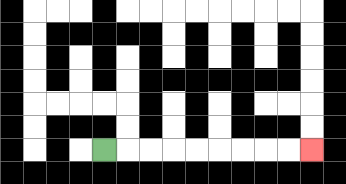{'start': '[4, 6]', 'end': '[13, 6]', 'path_directions': 'R,R,R,R,R,R,R,R,R', 'path_coordinates': '[[4, 6], [5, 6], [6, 6], [7, 6], [8, 6], [9, 6], [10, 6], [11, 6], [12, 6], [13, 6]]'}